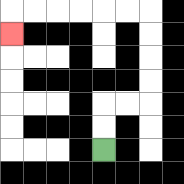{'start': '[4, 6]', 'end': '[0, 1]', 'path_directions': 'U,U,R,R,U,U,U,U,L,L,L,L,L,L,D', 'path_coordinates': '[[4, 6], [4, 5], [4, 4], [5, 4], [6, 4], [6, 3], [6, 2], [6, 1], [6, 0], [5, 0], [4, 0], [3, 0], [2, 0], [1, 0], [0, 0], [0, 1]]'}